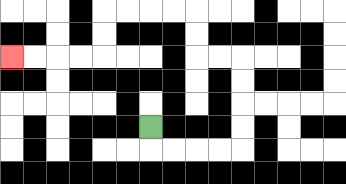{'start': '[6, 5]', 'end': '[0, 2]', 'path_directions': 'D,R,R,R,R,U,U,U,U,L,L,U,U,L,L,L,L,D,D,L,L,L,L', 'path_coordinates': '[[6, 5], [6, 6], [7, 6], [8, 6], [9, 6], [10, 6], [10, 5], [10, 4], [10, 3], [10, 2], [9, 2], [8, 2], [8, 1], [8, 0], [7, 0], [6, 0], [5, 0], [4, 0], [4, 1], [4, 2], [3, 2], [2, 2], [1, 2], [0, 2]]'}